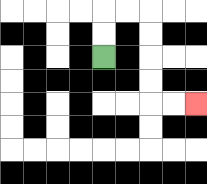{'start': '[4, 2]', 'end': '[8, 4]', 'path_directions': 'U,U,R,R,D,D,D,D,R,R', 'path_coordinates': '[[4, 2], [4, 1], [4, 0], [5, 0], [6, 0], [6, 1], [6, 2], [6, 3], [6, 4], [7, 4], [8, 4]]'}